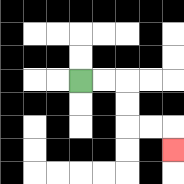{'start': '[3, 3]', 'end': '[7, 6]', 'path_directions': 'R,R,D,D,R,R,D', 'path_coordinates': '[[3, 3], [4, 3], [5, 3], [5, 4], [5, 5], [6, 5], [7, 5], [7, 6]]'}